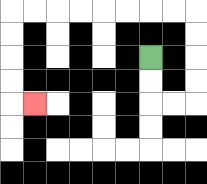{'start': '[6, 2]', 'end': '[1, 4]', 'path_directions': 'D,D,R,R,U,U,U,U,L,L,L,L,L,L,L,L,D,D,D,D,R', 'path_coordinates': '[[6, 2], [6, 3], [6, 4], [7, 4], [8, 4], [8, 3], [8, 2], [8, 1], [8, 0], [7, 0], [6, 0], [5, 0], [4, 0], [3, 0], [2, 0], [1, 0], [0, 0], [0, 1], [0, 2], [0, 3], [0, 4], [1, 4]]'}